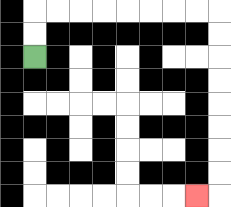{'start': '[1, 2]', 'end': '[8, 8]', 'path_directions': 'U,U,R,R,R,R,R,R,R,R,D,D,D,D,D,D,D,D,L', 'path_coordinates': '[[1, 2], [1, 1], [1, 0], [2, 0], [3, 0], [4, 0], [5, 0], [6, 0], [7, 0], [8, 0], [9, 0], [9, 1], [9, 2], [9, 3], [9, 4], [9, 5], [9, 6], [9, 7], [9, 8], [8, 8]]'}